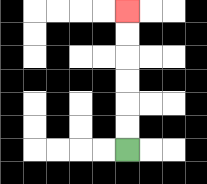{'start': '[5, 6]', 'end': '[5, 0]', 'path_directions': 'U,U,U,U,U,U', 'path_coordinates': '[[5, 6], [5, 5], [5, 4], [5, 3], [5, 2], [5, 1], [5, 0]]'}